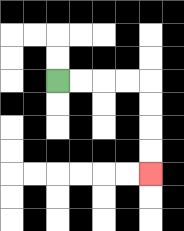{'start': '[2, 3]', 'end': '[6, 7]', 'path_directions': 'R,R,R,R,D,D,D,D', 'path_coordinates': '[[2, 3], [3, 3], [4, 3], [5, 3], [6, 3], [6, 4], [6, 5], [6, 6], [6, 7]]'}